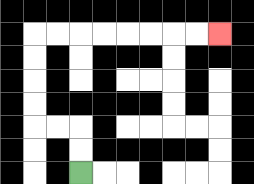{'start': '[3, 7]', 'end': '[9, 1]', 'path_directions': 'U,U,L,L,U,U,U,U,R,R,R,R,R,R,R,R', 'path_coordinates': '[[3, 7], [3, 6], [3, 5], [2, 5], [1, 5], [1, 4], [1, 3], [1, 2], [1, 1], [2, 1], [3, 1], [4, 1], [5, 1], [6, 1], [7, 1], [8, 1], [9, 1]]'}